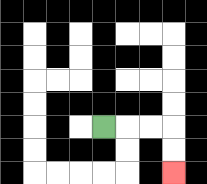{'start': '[4, 5]', 'end': '[7, 7]', 'path_directions': 'R,R,R,D,D', 'path_coordinates': '[[4, 5], [5, 5], [6, 5], [7, 5], [7, 6], [7, 7]]'}